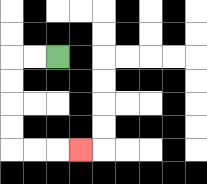{'start': '[2, 2]', 'end': '[3, 6]', 'path_directions': 'L,L,D,D,D,D,R,R,R', 'path_coordinates': '[[2, 2], [1, 2], [0, 2], [0, 3], [0, 4], [0, 5], [0, 6], [1, 6], [2, 6], [3, 6]]'}